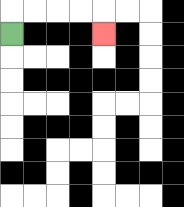{'start': '[0, 1]', 'end': '[4, 1]', 'path_directions': 'U,R,R,R,R,D', 'path_coordinates': '[[0, 1], [0, 0], [1, 0], [2, 0], [3, 0], [4, 0], [4, 1]]'}